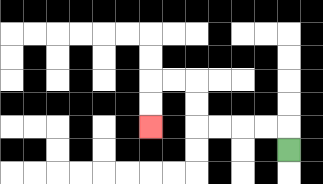{'start': '[12, 6]', 'end': '[6, 5]', 'path_directions': 'U,L,L,L,L,U,U,L,L,D,D', 'path_coordinates': '[[12, 6], [12, 5], [11, 5], [10, 5], [9, 5], [8, 5], [8, 4], [8, 3], [7, 3], [6, 3], [6, 4], [6, 5]]'}